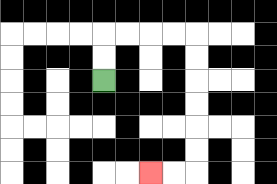{'start': '[4, 3]', 'end': '[6, 7]', 'path_directions': 'U,U,R,R,R,R,D,D,D,D,D,D,L,L', 'path_coordinates': '[[4, 3], [4, 2], [4, 1], [5, 1], [6, 1], [7, 1], [8, 1], [8, 2], [8, 3], [8, 4], [8, 5], [8, 6], [8, 7], [7, 7], [6, 7]]'}